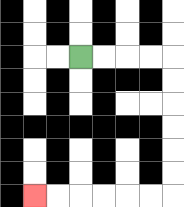{'start': '[3, 2]', 'end': '[1, 8]', 'path_directions': 'R,R,R,R,D,D,D,D,D,D,L,L,L,L,L,L', 'path_coordinates': '[[3, 2], [4, 2], [5, 2], [6, 2], [7, 2], [7, 3], [7, 4], [7, 5], [7, 6], [7, 7], [7, 8], [6, 8], [5, 8], [4, 8], [3, 8], [2, 8], [1, 8]]'}